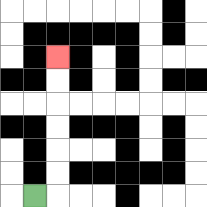{'start': '[1, 8]', 'end': '[2, 2]', 'path_directions': 'R,U,U,U,U,U,U', 'path_coordinates': '[[1, 8], [2, 8], [2, 7], [2, 6], [2, 5], [2, 4], [2, 3], [2, 2]]'}